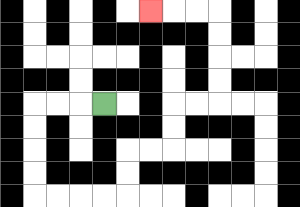{'start': '[4, 4]', 'end': '[6, 0]', 'path_directions': 'L,L,L,D,D,D,D,R,R,R,R,U,U,R,R,U,U,R,R,U,U,U,U,L,L,L', 'path_coordinates': '[[4, 4], [3, 4], [2, 4], [1, 4], [1, 5], [1, 6], [1, 7], [1, 8], [2, 8], [3, 8], [4, 8], [5, 8], [5, 7], [5, 6], [6, 6], [7, 6], [7, 5], [7, 4], [8, 4], [9, 4], [9, 3], [9, 2], [9, 1], [9, 0], [8, 0], [7, 0], [6, 0]]'}